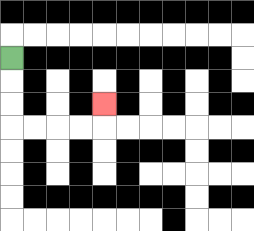{'start': '[0, 2]', 'end': '[4, 4]', 'path_directions': 'D,D,D,R,R,R,R,U', 'path_coordinates': '[[0, 2], [0, 3], [0, 4], [0, 5], [1, 5], [2, 5], [3, 5], [4, 5], [4, 4]]'}